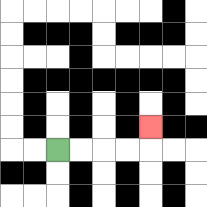{'start': '[2, 6]', 'end': '[6, 5]', 'path_directions': 'R,R,R,R,U', 'path_coordinates': '[[2, 6], [3, 6], [4, 6], [5, 6], [6, 6], [6, 5]]'}